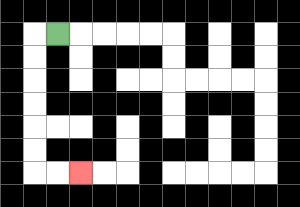{'start': '[2, 1]', 'end': '[3, 7]', 'path_directions': 'L,D,D,D,D,D,D,R,R', 'path_coordinates': '[[2, 1], [1, 1], [1, 2], [1, 3], [1, 4], [1, 5], [1, 6], [1, 7], [2, 7], [3, 7]]'}